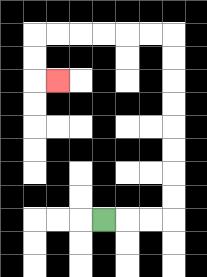{'start': '[4, 9]', 'end': '[2, 3]', 'path_directions': 'R,R,R,U,U,U,U,U,U,U,U,L,L,L,L,L,L,D,D,R', 'path_coordinates': '[[4, 9], [5, 9], [6, 9], [7, 9], [7, 8], [7, 7], [7, 6], [7, 5], [7, 4], [7, 3], [7, 2], [7, 1], [6, 1], [5, 1], [4, 1], [3, 1], [2, 1], [1, 1], [1, 2], [1, 3], [2, 3]]'}